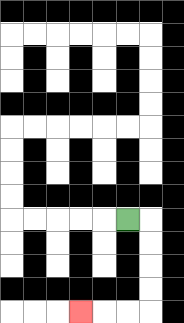{'start': '[5, 9]', 'end': '[3, 13]', 'path_directions': 'R,D,D,D,D,L,L,L', 'path_coordinates': '[[5, 9], [6, 9], [6, 10], [6, 11], [6, 12], [6, 13], [5, 13], [4, 13], [3, 13]]'}